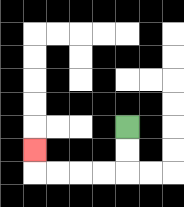{'start': '[5, 5]', 'end': '[1, 6]', 'path_directions': 'D,D,L,L,L,L,U', 'path_coordinates': '[[5, 5], [5, 6], [5, 7], [4, 7], [3, 7], [2, 7], [1, 7], [1, 6]]'}